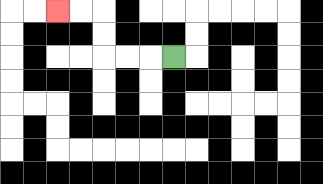{'start': '[7, 2]', 'end': '[2, 0]', 'path_directions': 'L,L,L,U,U,L,L', 'path_coordinates': '[[7, 2], [6, 2], [5, 2], [4, 2], [4, 1], [4, 0], [3, 0], [2, 0]]'}